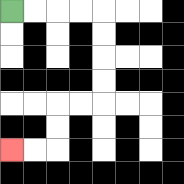{'start': '[0, 0]', 'end': '[0, 6]', 'path_directions': 'R,R,R,R,D,D,D,D,L,L,D,D,L,L', 'path_coordinates': '[[0, 0], [1, 0], [2, 0], [3, 0], [4, 0], [4, 1], [4, 2], [4, 3], [4, 4], [3, 4], [2, 4], [2, 5], [2, 6], [1, 6], [0, 6]]'}